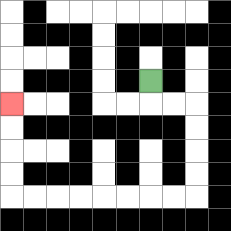{'start': '[6, 3]', 'end': '[0, 4]', 'path_directions': 'D,R,R,D,D,D,D,L,L,L,L,L,L,L,L,U,U,U,U', 'path_coordinates': '[[6, 3], [6, 4], [7, 4], [8, 4], [8, 5], [8, 6], [8, 7], [8, 8], [7, 8], [6, 8], [5, 8], [4, 8], [3, 8], [2, 8], [1, 8], [0, 8], [0, 7], [0, 6], [0, 5], [0, 4]]'}